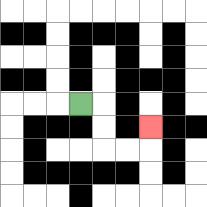{'start': '[3, 4]', 'end': '[6, 5]', 'path_directions': 'R,D,D,R,R,U', 'path_coordinates': '[[3, 4], [4, 4], [4, 5], [4, 6], [5, 6], [6, 6], [6, 5]]'}